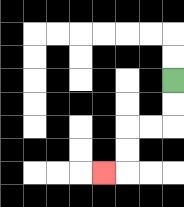{'start': '[7, 3]', 'end': '[4, 7]', 'path_directions': 'D,D,L,L,D,D,L', 'path_coordinates': '[[7, 3], [7, 4], [7, 5], [6, 5], [5, 5], [5, 6], [5, 7], [4, 7]]'}